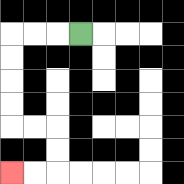{'start': '[3, 1]', 'end': '[0, 7]', 'path_directions': 'L,L,L,D,D,D,D,R,R,D,D,L,L', 'path_coordinates': '[[3, 1], [2, 1], [1, 1], [0, 1], [0, 2], [0, 3], [0, 4], [0, 5], [1, 5], [2, 5], [2, 6], [2, 7], [1, 7], [0, 7]]'}